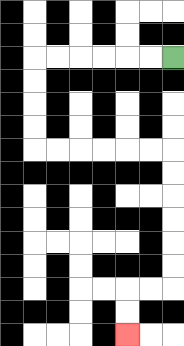{'start': '[7, 2]', 'end': '[5, 14]', 'path_directions': 'L,L,L,L,L,L,D,D,D,D,R,R,R,R,R,R,D,D,D,D,D,D,L,L,D,D', 'path_coordinates': '[[7, 2], [6, 2], [5, 2], [4, 2], [3, 2], [2, 2], [1, 2], [1, 3], [1, 4], [1, 5], [1, 6], [2, 6], [3, 6], [4, 6], [5, 6], [6, 6], [7, 6], [7, 7], [7, 8], [7, 9], [7, 10], [7, 11], [7, 12], [6, 12], [5, 12], [5, 13], [5, 14]]'}